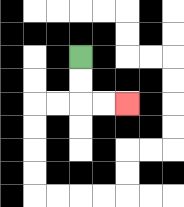{'start': '[3, 2]', 'end': '[5, 4]', 'path_directions': 'D,D,R,R', 'path_coordinates': '[[3, 2], [3, 3], [3, 4], [4, 4], [5, 4]]'}